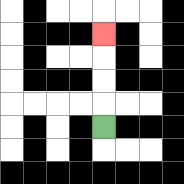{'start': '[4, 5]', 'end': '[4, 1]', 'path_directions': 'U,U,U,U', 'path_coordinates': '[[4, 5], [4, 4], [4, 3], [4, 2], [4, 1]]'}